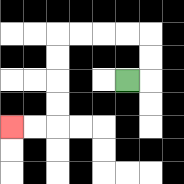{'start': '[5, 3]', 'end': '[0, 5]', 'path_directions': 'R,U,U,L,L,L,L,D,D,D,D,L,L', 'path_coordinates': '[[5, 3], [6, 3], [6, 2], [6, 1], [5, 1], [4, 1], [3, 1], [2, 1], [2, 2], [2, 3], [2, 4], [2, 5], [1, 5], [0, 5]]'}